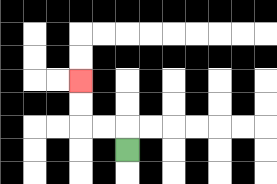{'start': '[5, 6]', 'end': '[3, 3]', 'path_directions': 'U,L,L,U,U', 'path_coordinates': '[[5, 6], [5, 5], [4, 5], [3, 5], [3, 4], [3, 3]]'}